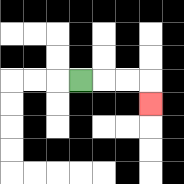{'start': '[3, 3]', 'end': '[6, 4]', 'path_directions': 'R,R,R,D', 'path_coordinates': '[[3, 3], [4, 3], [5, 3], [6, 3], [6, 4]]'}